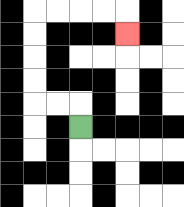{'start': '[3, 5]', 'end': '[5, 1]', 'path_directions': 'U,L,L,U,U,U,U,R,R,R,R,D', 'path_coordinates': '[[3, 5], [3, 4], [2, 4], [1, 4], [1, 3], [1, 2], [1, 1], [1, 0], [2, 0], [3, 0], [4, 0], [5, 0], [5, 1]]'}